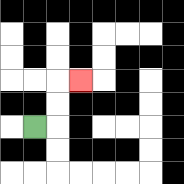{'start': '[1, 5]', 'end': '[3, 3]', 'path_directions': 'R,U,U,R', 'path_coordinates': '[[1, 5], [2, 5], [2, 4], [2, 3], [3, 3]]'}